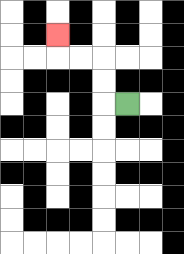{'start': '[5, 4]', 'end': '[2, 1]', 'path_directions': 'L,U,U,L,L,U', 'path_coordinates': '[[5, 4], [4, 4], [4, 3], [4, 2], [3, 2], [2, 2], [2, 1]]'}